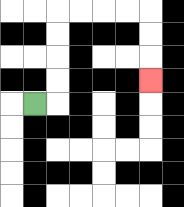{'start': '[1, 4]', 'end': '[6, 3]', 'path_directions': 'R,U,U,U,U,R,R,R,R,D,D,D', 'path_coordinates': '[[1, 4], [2, 4], [2, 3], [2, 2], [2, 1], [2, 0], [3, 0], [4, 0], [5, 0], [6, 0], [6, 1], [6, 2], [6, 3]]'}